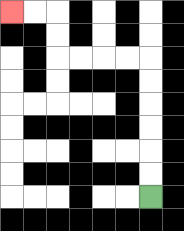{'start': '[6, 8]', 'end': '[0, 0]', 'path_directions': 'U,U,U,U,U,U,L,L,L,L,U,U,L,L', 'path_coordinates': '[[6, 8], [6, 7], [6, 6], [6, 5], [6, 4], [6, 3], [6, 2], [5, 2], [4, 2], [3, 2], [2, 2], [2, 1], [2, 0], [1, 0], [0, 0]]'}